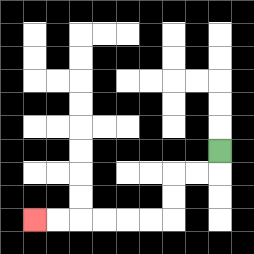{'start': '[9, 6]', 'end': '[1, 9]', 'path_directions': 'D,L,L,D,D,L,L,L,L,L,L', 'path_coordinates': '[[9, 6], [9, 7], [8, 7], [7, 7], [7, 8], [7, 9], [6, 9], [5, 9], [4, 9], [3, 9], [2, 9], [1, 9]]'}